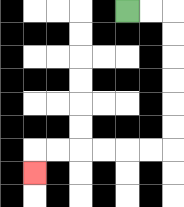{'start': '[5, 0]', 'end': '[1, 7]', 'path_directions': 'R,R,D,D,D,D,D,D,L,L,L,L,L,L,D', 'path_coordinates': '[[5, 0], [6, 0], [7, 0], [7, 1], [7, 2], [7, 3], [7, 4], [7, 5], [7, 6], [6, 6], [5, 6], [4, 6], [3, 6], [2, 6], [1, 6], [1, 7]]'}